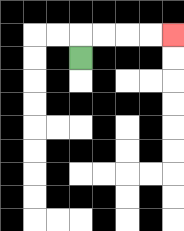{'start': '[3, 2]', 'end': '[7, 1]', 'path_directions': 'U,R,R,R,R', 'path_coordinates': '[[3, 2], [3, 1], [4, 1], [5, 1], [6, 1], [7, 1]]'}